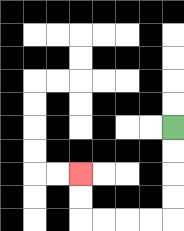{'start': '[7, 5]', 'end': '[3, 7]', 'path_directions': 'D,D,D,D,L,L,L,L,U,U', 'path_coordinates': '[[7, 5], [7, 6], [7, 7], [7, 8], [7, 9], [6, 9], [5, 9], [4, 9], [3, 9], [3, 8], [3, 7]]'}